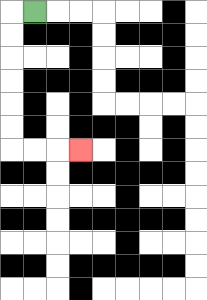{'start': '[1, 0]', 'end': '[3, 6]', 'path_directions': 'L,D,D,D,D,D,D,R,R,R', 'path_coordinates': '[[1, 0], [0, 0], [0, 1], [0, 2], [0, 3], [0, 4], [0, 5], [0, 6], [1, 6], [2, 6], [3, 6]]'}